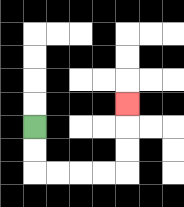{'start': '[1, 5]', 'end': '[5, 4]', 'path_directions': 'D,D,R,R,R,R,U,U,U', 'path_coordinates': '[[1, 5], [1, 6], [1, 7], [2, 7], [3, 7], [4, 7], [5, 7], [5, 6], [5, 5], [5, 4]]'}